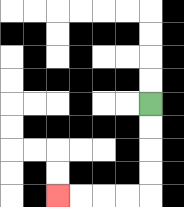{'start': '[6, 4]', 'end': '[2, 8]', 'path_directions': 'D,D,D,D,L,L,L,L', 'path_coordinates': '[[6, 4], [6, 5], [6, 6], [6, 7], [6, 8], [5, 8], [4, 8], [3, 8], [2, 8]]'}